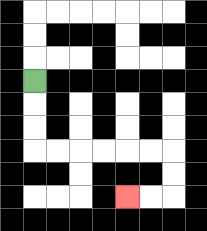{'start': '[1, 3]', 'end': '[5, 8]', 'path_directions': 'D,D,D,R,R,R,R,R,R,D,D,L,L', 'path_coordinates': '[[1, 3], [1, 4], [1, 5], [1, 6], [2, 6], [3, 6], [4, 6], [5, 6], [6, 6], [7, 6], [7, 7], [7, 8], [6, 8], [5, 8]]'}